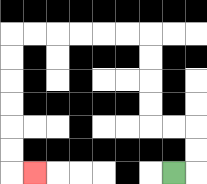{'start': '[7, 7]', 'end': '[1, 7]', 'path_directions': 'R,U,U,L,L,U,U,U,U,L,L,L,L,L,L,D,D,D,D,D,D,R', 'path_coordinates': '[[7, 7], [8, 7], [8, 6], [8, 5], [7, 5], [6, 5], [6, 4], [6, 3], [6, 2], [6, 1], [5, 1], [4, 1], [3, 1], [2, 1], [1, 1], [0, 1], [0, 2], [0, 3], [0, 4], [0, 5], [0, 6], [0, 7], [1, 7]]'}